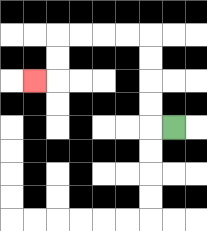{'start': '[7, 5]', 'end': '[1, 3]', 'path_directions': 'L,U,U,U,U,L,L,L,L,D,D,L', 'path_coordinates': '[[7, 5], [6, 5], [6, 4], [6, 3], [6, 2], [6, 1], [5, 1], [4, 1], [3, 1], [2, 1], [2, 2], [2, 3], [1, 3]]'}